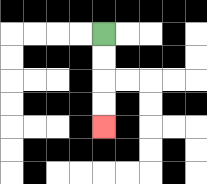{'start': '[4, 1]', 'end': '[4, 5]', 'path_directions': 'D,D,D,D', 'path_coordinates': '[[4, 1], [4, 2], [4, 3], [4, 4], [4, 5]]'}